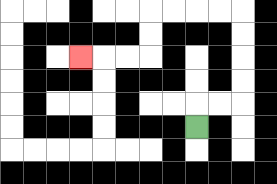{'start': '[8, 5]', 'end': '[3, 2]', 'path_directions': 'U,R,R,U,U,U,U,L,L,L,L,D,D,L,L,L', 'path_coordinates': '[[8, 5], [8, 4], [9, 4], [10, 4], [10, 3], [10, 2], [10, 1], [10, 0], [9, 0], [8, 0], [7, 0], [6, 0], [6, 1], [6, 2], [5, 2], [4, 2], [3, 2]]'}